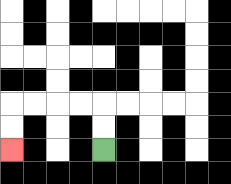{'start': '[4, 6]', 'end': '[0, 6]', 'path_directions': 'U,U,L,L,L,L,D,D', 'path_coordinates': '[[4, 6], [4, 5], [4, 4], [3, 4], [2, 4], [1, 4], [0, 4], [0, 5], [0, 6]]'}